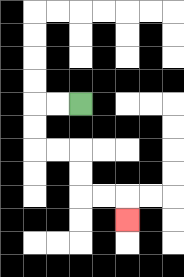{'start': '[3, 4]', 'end': '[5, 9]', 'path_directions': 'L,L,D,D,R,R,D,D,R,R,D', 'path_coordinates': '[[3, 4], [2, 4], [1, 4], [1, 5], [1, 6], [2, 6], [3, 6], [3, 7], [3, 8], [4, 8], [5, 8], [5, 9]]'}